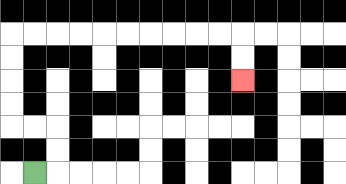{'start': '[1, 7]', 'end': '[10, 3]', 'path_directions': 'R,U,U,L,L,U,U,U,U,R,R,R,R,R,R,R,R,R,R,D,D', 'path_coordinates': '[[1, 7], [2, 7], [2, 6], [2, 5], [1, 5], [0, 5], [0, 4], [0, 3], [0, 2], [0, 1], [1, 1], [2, 1], [3, 1], [4, 1], [5, 1], [6, 1], [7, 1], [8, 1], [9, 1], [10, 1], [10, 2], [10, 3]]'}